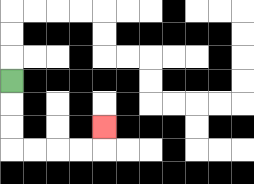{'start': '[0, 3]', 'end': '[4, 5]', 'path_directions': 'D,D,D,R,R,R,R,U', 'path_coordinates': '[[0, 3], [0, 4], [0, 5], [0, 6], [1, 6], [2, 6], [3, 6], [4, 6], [4, 5]]'}